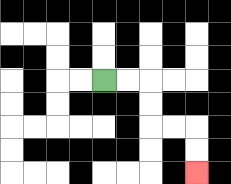{'start': '[4, 3]', 'end': '[8, 7]', 'path_directions': 'R,R,D,D,R,R,D,D', 'path_coordinates': '[[4, 3], [5, 3], [6, 3], [6, 4], [6, 5], [7, 5], [8, 5], [8, 6], [8, 7]]'}